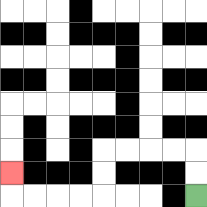{'start': '[8, 8]', 'end': '[0, 7]', 'path_directions': 'U,U,L,L,L,L,D,D,L,L,L,L,U', 'path_coordinates': '[[8, 8], [8, 7], [8, 6], [7, 6], [6, 6], [5, 6], [4, 6], [4, 7], [4, 8], [3, 8], [2, 8], [1, 8], [0, 8], [0, 7]]'}